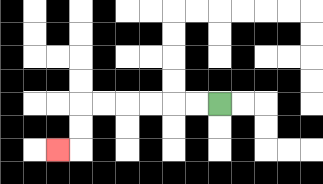{'start': '[9, 4]', 'end': '[2, 6]', 'path_directions': 'L,L,L,L,L,L,D,D,L', 'path_coordinates': '[[9, 4], [8, 4], [7, 4], [6, 4], [5, 4], [4, 4], [3, 4], [3, 5], [3, 6], [2, 6]]'}